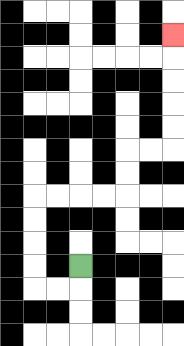{'start': '[3, 11]', 'end': '[7, 1]', 'path_directions': 'D,L,L,U,U,U,U,R,R,R,R,U,U,R,R,U,U,U,U,U', 'path_coordinates': '[[3, 11], [3, 12], [2, 12], [1, 12], [1, 11], [1, 10], [1, 9], [1, 8], [2, 8], [3, 8], [4, 8], [5, 8], [5, 7], [5, 6], [6, 6], [7, 6], [7, 5], [7, 4], [7, 3], [7, 2], [7, 1]]'}